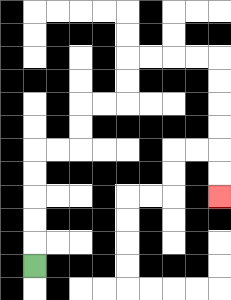{'start': '[1, 11]', 'end': '[9, 8]', 'path_directions': 'U,U,U,U,U,R,R,U,U,R,R,U,U,R,R,R,R,D,D,D,D,D,D', 'path_coordinates': '[[1, 11], [1, 10], [1, 9], [1, 8], [1, 7], [1, 6], [2, 6], [3, 6], [3, 5], [3, 4], [4, 4], [5, 4], [5, 3], [5, 2], [6, 2], [7, 2], [8, 2], [9, 2], [9, 3], [9, 4], [9, 5], [9, 6], [9, 7], [9, 8]]'}